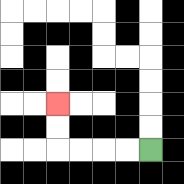{'start': '[6, 6]', 'end': '[2, 4]', 'path_directions': 'L,L,L,L,U,U', 'path_coordinates': '[[6, 6], [5, 6], [4, 6], [3, 6], [2, 6], [2, 5], [2, 4]]'}